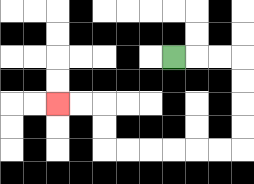{'start': '[7, 2]', 'end': '[2, 4]', 'path_directions': 'R,R,R,D,D,D,D,L,L,L,L,L,L,U,U,L,L', 'path_coordinates': '[[7, 2], [8, 2], [9, 2], [10, 2], [10, 3], [10, 4], [10, 5], [10, 6], [9, 6], [8, 6], [7, 6], [6, 6], [5, 6], [4, 6], [4, 5], [4, 4], [3, 4], [2, 4]]'}